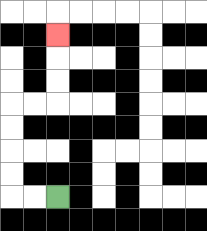{'start': '[2, 8]', 'end': '[2, 1]', 'path_directions': 'L,L,U,U,U,U,R,R,U,U,U', 'path_coordinates': '[[2, 8], [1, 8], [0, 8], [0, 7], [0, 6], [0, 5], [0, 4], [1, 4], [2, 4], [2, 3], [2, 2], [2, 1]]'}